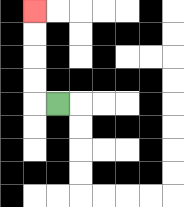{'start': '[2, 4]', 'end': '[1, 0]', 'path_directions': 'L,U,U,U,U', 'path_coordinates': '[[2, 4], [1, 4], [1, 3], [1, 2], [1, 1], [1, 0]]'}